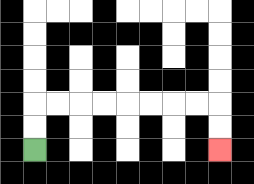{'start': '[1, 6]', 'end': '[9, 6]', 'path_directions': 'U,U,R,R,R,R,R,R,R,R,D,D', 'path_coordinates': '[[1, 6], [1, 5], [1, 4], [2, 4], [3, 4], [4, 4], [5, 4], [6, 4], [7, 4], [8, 4], [9, 4], [9, 5], [9, 6]]'}